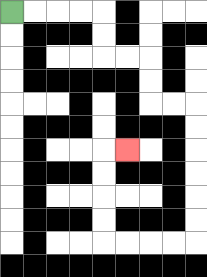{'start': '[0, 0]', 'end': '[5, 6]', 'path_directions': 'R,R,R,R,D,D,R,R,D,D,R,R,D,D,D,D,D,D,L,L,L,L,U,U,U,U,R', 'path_coordinates': '[[0, 0], [1, 0], [2, 0], [3, 0], [4, 0], [4, 1], [4, 2], [5, 2], [6, 2], [6, 3], [6, 4], [7, 4], [8, 4], [8, 5], [8, 6], [8, 7], [8, 8], [8, 9], [8, 10], [7, 10], [6, 10], [5, 10], [4, 10], [4, 9], [4, 8], [4, 7], [4, 6], [5, 6]]'}